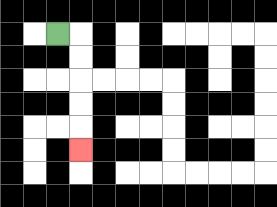{'start': '[2, 1]', 'end': '[3, 6]', 'path_directions': 'R,D,D,D,D,D', 'path_coordinates': '[[2, 1], [3, 1], [3, 2], [3, 3], [3, 4], [3, 5], [3, 6]]'}